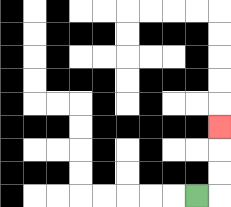{'start': '[8, 8]', 'end': '[9, 5]', 'path_directions': 'R,U,U,U', 'path_coordinates': '[[8, 8], [9, 8], [9, 7], [9, 6], [9, 5]]'}